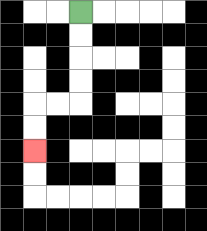{'start': '[3, 0]', 'end': '[1, 6]', 'path_directions': 'D,D,D,D,L,L,D,D', 'path_coordinates': '[[3, 0], [3, 1], [3, 2], [3, 3], [3, 4], [2, 4], [1, 4], [1, 5], [1, 6]]'}